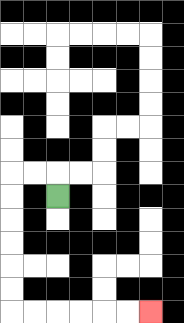{'start': '[2, 8]', 'end': '[6, 13]', 'path_directions': 'U,L,L,D,D,D,D,D,D,R,R,R,R,R,R', 'path_coordinates': '[[2, 8], [2, 7], [1, 7], [0, 7], [0, 8], [0, 9], [0, 10], [0, 11], [0, 12], [0, 13], [1, 13], [2, 13], [3, 13], [4, 13], [5, 13], [6, 13]]'}